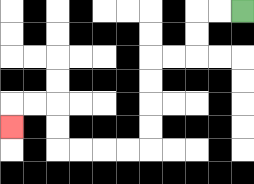{'start': '[10, 0]', 'end': '[0, 5]', 'path_directions': 'L,L,D,D,L,L,D,D,D,D,L,L,L,L,U,U,L,L,D', 'path_coordinates': '[[10, 0], [9, 0], [8, 0], [8, 1], [8, 2], [7, 2], [6, 2], [6, 3], [6, 4], [6, 5], [6, 6], [5, 6], [4, 6], [3, 6], [2, 6], [2, 5], [2, 4], [1, 4], [0, 4], [0, 5]]'}